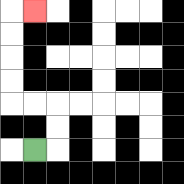{'start': '[1, 6]', 'end': '[1, 0]', 'path_directions': 'R,U,U,L,L,U,U,U,U,R', 'path_coordinates': '[[1, 6], [2, 6], [2, 5], [2, 4], [1, 4], [0, 4], [0, 3], [0, 2], [0, 1], [0, 0], [1, 0]]'}